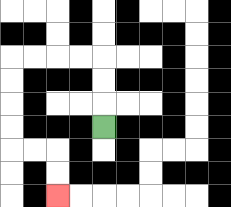{'start': '[4, 5]', 'end': '[2, 8]', 'path_directions': 'U,U,U,L,L,L,L,D,D,D,D,R,R,D,D', 'path_coordinates': '[[4, 5], [4, 4], [4, 3], [4, 2], [3, 2], [2, 2], [1, 2], [0, 2], [0, 3], [0, 4], [0, 5], [0, 6], [1, 6], [2, 6], [2, 7], [2, 8]]'}